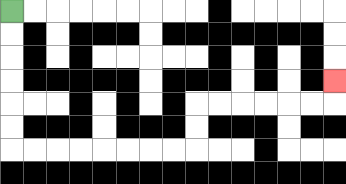{'start': '[0, 0]', 'end': '[14, 3]', 'path_directions': 'D,D,D,D,D,D,R,R,R,R,R,R,R,R,U,U,R,R,R,R,R,R,U', 'path_coordinates': '[[0, 0], [0, 1], [0, 2], [0, 3], [0, 4], [0, 5], [0, 6], [1, 6], [2, 6], [3, 6], [4, 6], [5, 6], [6, 6], [7, 6], [8, 6], [8, 5], [8, 4], [9, 4], [10, 4], [11, 4], [12, 4], [13, 4], [14, 4], [14, 3]]'}